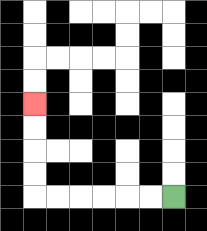{'start': '[7, 8]', 'end': '[1, 4]', 'path_directions': 'L,L,L,L,L,L,U,U,U,U', 'path_coordinates': '[[7, 8], [6, 8], [5, 8], [4, 8], [3, 8], [2, 8], [1, 8], [1, 7], [1, 6], [1, 5], [1, 4]]'}